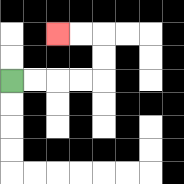{'start': '[0, 3]', 'end': '[2, 1]', 'path_directions': 'R,R,R,R,U,U,L,L', 'path_coordinates': '[[0, 3], [1, 3], [2, 3], [3, 3], [4, 3], [4, 2], [4, 1], [3, 1], [2, 1]]'}